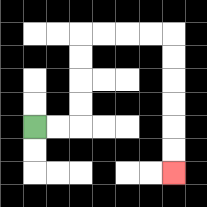{'start': '[1, 5]', 'end': '[7, 7]', 'path_directions': 'R,R,U,U,U,U,R,R,R,R,D,D,D,D,D,D', 'path_coordinates': '[[1, 5], [2, 5], [3, 5], [3, 4], [3, 3], [3, 2], [3, 1], [4, 1], [5, 1], [6, 1], [7, 1], [7, 2], [7, 3], [7, 4], [7, 5], [7, 6], [7, 7]]'}